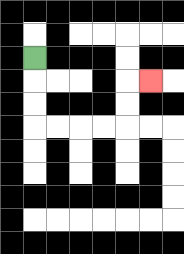{'start': '[1, 2]', 'end': '[6, 3]', 'path_directions': 'D,D,D,R,R,R,R,U,U,R', 'path_coordinates': '[[1, 2], [1, 3], [1, 4], [1, 5], [2, 5], [3, 5], [4, 5], [5, 5], [5, 4], [5, 3], [6, 3]]'}